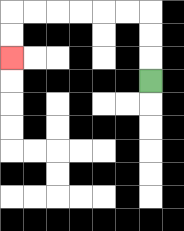{'start': '[6, 3]', 'end': '[0, 2]', 'path_directions': 'U,U,U,L,L,L,L,L,L,D,D', 'path_coordinates': '[[6, 3], [6, 2], [6, 1], [6, 0], [5, 0], [4, 0], [3, 0], [2, 0], [1, 0], [0, 0], [0, 1], [0, 2]]'}